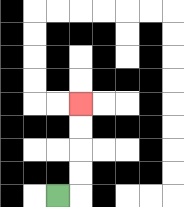{'start': '[2, 8]', 'end': '[3, 4]', 'path_directions': 'R,U,U,U,U', 'path_coordinates': '[[2, 8], [3, 8], [3, 7], [3, 6], [3, 5], [3, 4]]'}